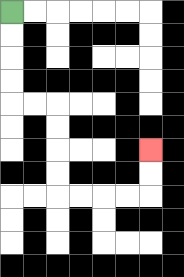{'start': '[0, 0]', 'end': '[6, 6]', 'path_directions': 'D,D,D,D,R,R,D,D,D,D,R,R,R,R,U,U', 'path_coordinates': '[[0, 0], [0, 1], [0, 2], [0, 3], [0, 4], [1, 4], [2, 4], [2, 5], [2, 6], [2, 7], [2, 8], [3, 8], [4, 8], [5, 8], [6, 8], [6, 7], [6, 6]]'}